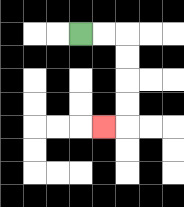{'start': '[3, 1]', 'end': '[4, 5]', 'path_directions': 'R,R,D,D,D,D,L', 'path_coordinates': '[[3, 1], [4, 1], [5, 1], [5, 2], [5, 3], [5, 4], [5, 5], [4, 5]]'}